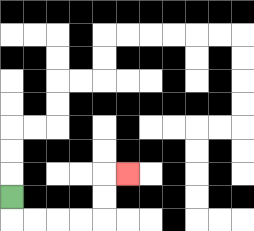{'start': '[0, 8]', 'end': '[5, 7]', 'path_directions': 'D,R,R,R,R,U,U,R', 'path_coordinates': '[[0, 8], [0, 9], [1, 9], [2, 9], [3, 9], [4, 9], [4, 8], [4, 7], [5, 7]]'}